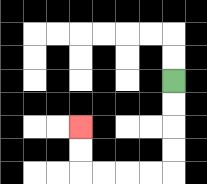{'start': '[7, 3]', 'end': '[3, 5]', 'path_directions': 'D,D,D,D,L,L,L,L,U,U', 'path_coordinates': '[[7, 3], [7, 4], [7, 5], [7, 6], [7, 7], [6, 7], [5, 7], [4, 7], [3, 7], [3, 6], [3, 5]]'}